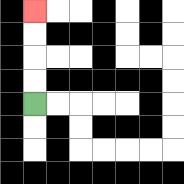{'start': '[1, 4]', 'end': '[1, 0]', 'path_directions': 'U,U,U,U', 'path_coordinates': '[[1, 4], [1, 3], [1, 2], [1, 1], [1, 0]]'}